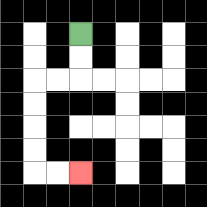{'start': '[3, 1]', 'end': '[3, 7]', 'path_directions': 'D,D,L,L,D,D,D,D,R,R', 'path_coordinates': '[[3, 1], [3, 2], [3, 3], [2, 3], [1, 3], [1, 4], [1, 5], [1, 6], [1, 7], [2, 7], [3, 7]]'}